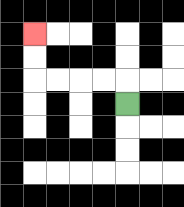{'start': '[5, 4]', 'end': '[1, 1]', 'path_directions': 'U,L,L,L,L,U,U', 'path_coordinates': '[[5, 4], [5, 3], [4, 3], [3, 3], [2, 3], [1, 3], [1, 2], [1, 1]]'}